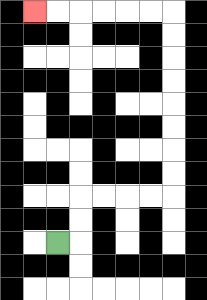{'start': '[2, 10]', 'end': '[1, 0]', 'path_directions': 'R,U,U,R,R,R,R,U,U,U,U,U,U,U,U,L,L,L,L,L,L', 'path_coordinates': '[[2, 10], [3, 10], [3, 9], [3, 8], [4, 8], [5, 8], [6, 8], [7, 8], [7, 7], [7, 6], [7, 5], [7, 4], [7, 3], [7, 2], [7, 1], [7, 0], [6, 0], [5, 0], [4, 0], [3, 0], [2, 0], [1, 0]]'}